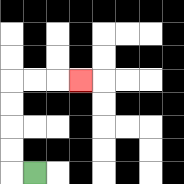{'start': '[1, 7]', 'end': '[3, 3]', 'path_directions': 'L,U,U,U,U,R,R,R', 'path_coordinates': '[[1, 7], [0, 7], [0, 6], [0, 5], [0, 4], [0, 3], [1, 3], [2, 3], [3, 3]]'}